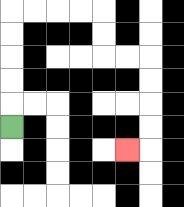{'start': '[0, 5]', 'end': '[5, 6]', 'path_directions': 'U,U,U,U,U,R,R,R,R,D,D,R,R,D,D,D,D,L', 'path_coordinates': '[[0, 5], [0, 4], [0, 3], [0, 2], [0, 1], [0, 0], [1, 0], [2, 0], [3, 0], [4, 0], [4, 1], [4, 2], [5, 2], [6, 2], [6, 3], [6, 4], [6, 5], [6, 6], [5, 6]]'}